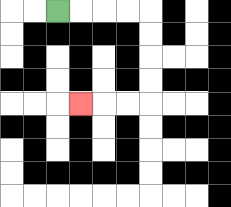{'start': '[2, 0]', 'end': '[3, 4]', 'path_directions': 'R,R,R,R,D,D,D,D,L,L,L', 'path_coordinates': '[[2, 0], [3, 0], [4, 0], [5, 0], [6, 0], [6, 1], [6, 2], [6, 3], [6, 4], [5, 4], [4, 4], [3, 4]]'}